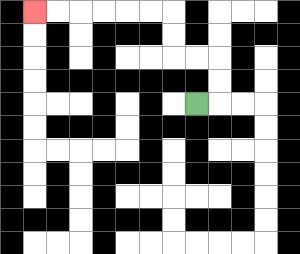{'start': '[8, 4]', 'end': '[1, 0]', 'path_directions': 'R,U,U,L,L,U,U,L,L,L,L,L,L', 'path_coordinates': '[[8, 4], [9, 4], [9, 3], [9, 2], [8, 2], [7, 2], [7, 1], [7, 0], [6, 0], [5, 0], [4, 0], [3, 0], [2, 0], [1, 0]]'}